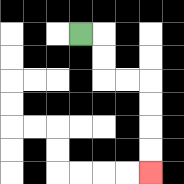{'start': '[3, 1]', 'end': '[6, 7]', 'path_directions': 'R,D,D,R,R,D,D,D,D', 'path_coordinates': '[[3, 1], [4, 1], [4, 2], [4, 3], [5, 3], [6, 3], [6, 4], [6, 5], [6, 6], [6, 7]]'}